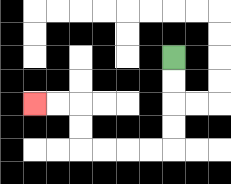{'start': '[7, 2]', 'end': '[1, 4]', 'path_directions': 'D,D,D,D,L,L,L,L,U,U,L,L', 'path_coordinates': '[[7, 2], [7, 3], [7, 4], [7, 5], [7, 6], [6, 6], [5, 6], [4, 6], [3, 6], [3, 5], [3, 4], [2, 4], [1, 4]]'}